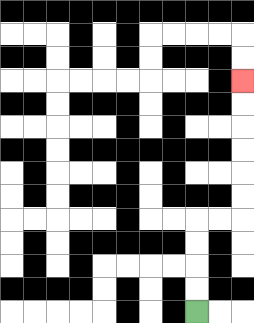{'start': '[8, 13]', 'end': '[10, 3]', 'path_directions': 'U,U,U,U,R,R,U,U,U,U,U,U', 'path_coordinates': '[[8, 13], [8, 12], [8, 11], [8, 10], [8, 9], [9, 9], [10, 9], [10, 8], [10, 7], [10, 6], [10, 5], [10, 4], [10, 3]]'}